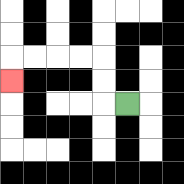{'start': '[5, 4]', 'end': '[0, 3]', 'path_directions': 'L,U,U,L,L,L,L,D', 'path_coordinates': '[[5, 4], [4, 4], [4, 3], [4, 2], [3, 2], [2, 2], [1, 2], [0, 2], [0, 3]]'}